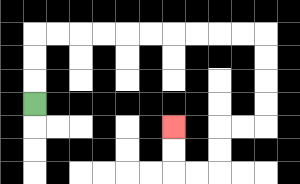{'start': '[1, 4]', 'end': '[7, 5]', 'path_directions': 'U,U,U,R,R,R,R,R,R,R,R,R,R,D,D,D,D,L,L,D,D,L,L,U,U', 'path_coordinates': '[[1, 4], [1, 3], [1, 2], [1, 1], [2, 1], [3, 1], [4, 1], [5, 1], [6, 1], [7, 1], [8, 1], [9, 1], [10, 1], [11, 1], [11, 2], [11, 3], [11, 4], [11, 5], [10, 5], [9, 5], [9, 6], [9, 7], [8, 7], [7, 7], [7, 6], [7, 5]]'}